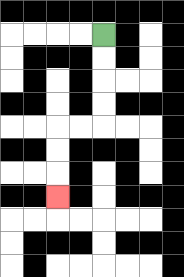{'start': '[4, 1]', 'end': '[2, 8]', 'path_directions': 'D,D,D,D,L,L,D,D,D', 'path_coordinates': '[[4, 1], [4, 2], [4, 3], [4, 4], [4, 5], [3, 5], [2, 5], [2, 6], [2, 7], [2, 8]]'}